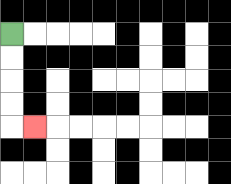{'start': '[0, 1]', 'end': '[1, 5]', 'path_directions': 'D,D,D,D,R', 'path_coordinates': '[[0, 1], [0, 2], [0, 3], [0, 4], [0, 5], [1, 5]]'}